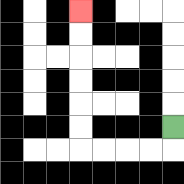{'start': '[7, 5]', 'end': '[3, 0]', 'path_directions': 'D,L,L,L,L,U,U,U,U,U,U', 'path_coordinates': '[[7, 5], [7, 6], [6, 6], [5, 6], [4, 6], [3, 6], [3, 5], [3, 4], [3, 3], [3, 2], [3, 1], [3, 0]]'}